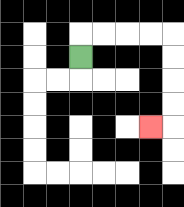{'start': '[3, 2]', 'end': '[6, 5]', 'path_directions': 'U,R,R,R,R,D,D,D,D,L', 'path_coordinates': '[[3, 2], [3, 1], [4, 1], [5, 1], [6, 1], [7, 1], [7, 2], [7, 3], [7, 4], [7, 5], [6, 5]]'}